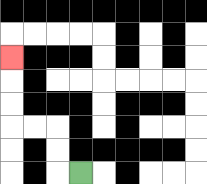{'start': '[3, 7]', 'end': '[0, 2]', 'path_directions': 'L,U,U,L,L,U,U,U', 'path_coordinates': '[[3, 7], [2, 7], [2, 6], [2, 5], [1, 5], [0, 5], [0, 4], [0, 3], [0, 2]]'}